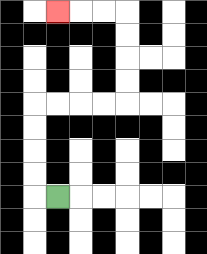{'start': '[2, 8]', 'end': '[2, 0]', 'path_directions': 'L,U,U,U,U,R,R,R,R,U,U,U,U,L,L,L', 'path_coordinates': '[[2, 8], [1, 8], [1, 7], [1, 6], [1, 5], [1, 4], [2, 4], [3, 4], [4, 4], [5, 4], [5, 3], [5, 2], [5, 1], [5, 0], [4, 0], [3, 0], [2, 0]]'}